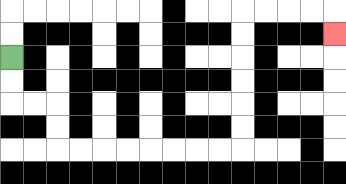{'start': '[0, 2]', 'end': '[14, 1]', 'path_directions': 'D,D,R,R,D,D,R,R,R,R,R,R,R,R,U,U,U,U,U,U,R,R,R,R,D', 'path_coordinates': '[[0, 2], [0, 3], [0, 4], [1, 4], [2, 4], [2, 5], [2, 6], [3, 6], [4, 6], [5, 6], [6, 6], [7, 6], [8, 6], [9, 6], [10, 6], [10, 5], [10, 4], [10, 3], [10, 2], [10, 1], [10, 0], [11, 0], [12, 0], [13, 0], [14, 0], [14, 1]]'}